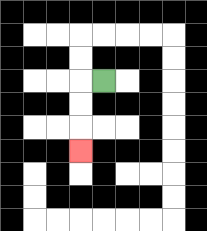{'start': '[4, 3]', 'end': '[3, 6]', 'path_directions': 'L,D,D,D', 'path_coordinates': '[[4, 3], [3, 3], [3, 4], [3, 5], [3, 6]]'}